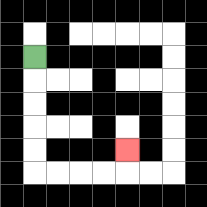{'start': '[1, 2]', 'end': '[5, 6]', 'path_directions': 'D,D,D,D,D,R,R,R,R,U', 'path_coordinates': '[[1, 2], [1, 3], [1, 4], [1, 5], [1, 6], [1, 7], [2, 7], [3, 7], [4, 7], [5, 7], [5, 6]]'}